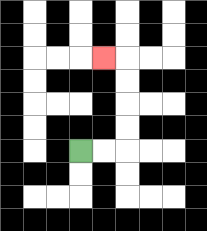{'start': '[3, 6]', 'end': '[4, 2]', 'path_directions': 'R,R,U,U,U,U,L', 'path_coordinates': '[[3, 6], [4, 6], [5, 6], [5, 5], [5, 4], [5, 3], [5, 2], [4, 2]]'}